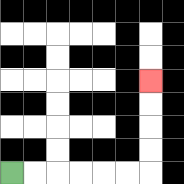{'start': '[0, 7]', 'end': '[6, 3]', 'path_directions': 'R,R,R,R,R,R,U,U,U,U', 'path_coordinates': '[[0, 7], [1, 7], [2, 7], [3, 7], [4, 7], [5, 7], [6, 7], [6, 6], [6, 5], [6, 4], [6, 3]]'}